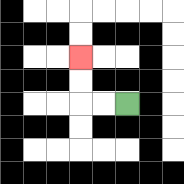{'start': '[5, 4]', 'end': '[3, 2]', 'path_directions': 'L,L,U,U', 'path_coordinates': '[[5, 4], [4, 4], [3, 4], [3, 3], [3, 2]]'}